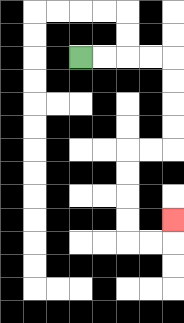{'start': '[3, 2]', 'end': '[7, 9]', 'path_directions': 'R,R,R,R,D,D,D,D,L,L,D,D,D,D,R,R,U', 'path_coordinates': '[[3, 2], [4, 2], [5, 2], [6, 2], [7, 2], [7, 3], [7, 4], [7, 5], [7, 6], [6, 6], [5, 6], [5, 7], [5, 8], [5, 9], [5, 10], [6, 10], [7, 10], [7, 9]]'}